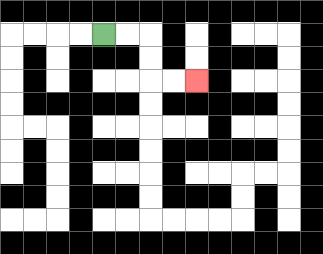{'start': '[4, 1]', 'end': '[8, 3]', 'path_directions': 'R,R,D,D,R,R', 'path_coordinates': '[[4, 1], [5, 1], [6, 1], [6, 2], [6, 3], [7, 3], [8, 3]]'}